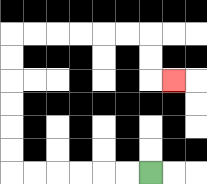{'start': '[6, 7]', 'end': '[7, 3]', 'path_directions': 'L,L,L,L,L,L,U,U,U,U,U,U,R,R,R,R,R,R,D,D,R', 'path_coordinates': '[[6, 7], [5, 7], [4, 7], [3, 7], [2, 7], [1, 7], [0, 7], [0, 6], [0, 5], [0, 4], [0, 3], [0, 2], [0, 1], [1, 1], [2, 1], [3, 1], [4, 1], [5, 1], [6, 1], [6, 2], [6, 3], [7, 3]]'}